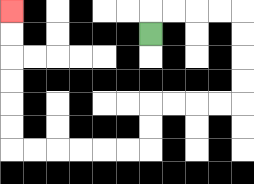{'start': '[6, 1]', 'end': '[0, 0]', 'path_directions': 'U,R,R,R,R,D,D,D,D,L,L,L,L,D,D,L,L,L,L,L,L,U,U,U,U,U,U', 'path_coordinates': '[[6, 1], [6, 0], [7, 0], [8, 0], [9, 0], [10, 0], [10, 1], [10, 2], [10, 3], [10, 4], [9, 4], [8, 4], [7, 4], [6, 4], [6, 5], [6, 6], [5, 6], [4, 6], [3, 6], [2, 6], [1, 6], [0, 6], [0, 5], [0, 4], [0, 3], [0, 2], [0, 1], [0, 0]]'}